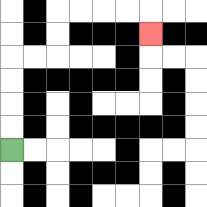{'start': '[0, 6]', 'end': '[6, 1]', 'path_directions': 'U,U,U,U,R,R,U,U,R,R,R,R,D', 'path_coordinates': '[[0, 6], [0, 5], [0, 4], [0, 3], [0, 2], [1, 2], [2, 2], [2, 1], [2, 0], [3, 0], [4, 0], [5, 0], [6, 0], [6, 1]]'}